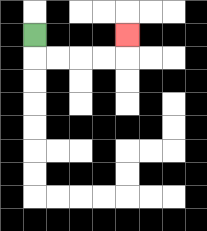{'start': '[1, 1]', 'end': '[5, 1]', 'path_directions': 'D,R,R,R,R,U', 'path_coordinates': '[[1, 1], [1, 2], [2, 2], [3, 2], [4, 2], [5, 2], [5, 1]]'}